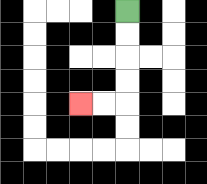{'start': '[5, 0]', 'end': '[3, 4]', 'path_directions': 'D,D,D,D,L,L', 'path_coordinates': '[[5, 0], [5, 1], [5, 2], [5, 3], [5, 4], [4, 4], [3, 4]]'}